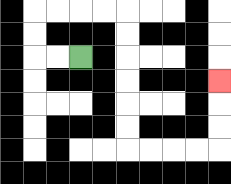{'start': '[3, 2]', 'end': '[9, 3]', 'path_directions': 'L,L,U,U,R,R,R,R,D,D,D,D,D,D,R,R,R,R,U,U,U', 'path_coordinates': '[[3, 2], [2, 2], [1, 2], [1, 1], [1, 0], [2, 0], [3, 0], [4, 0], [5, 0], [5, 1], [5, 2], [5, 3], [5, 4], [5, 5], [5, 6], [6, 6], [7, 6], [8, 6], [9, 6], [9, 5], [9, 4], [9, 3]]'}